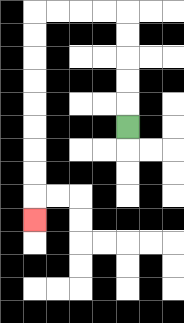{'start': '[5, 5]', 'end': '[1, 9]', 'path_directions': 'U,U,U,U,U,L,L,L,L,D,D,D,D,D,D,D,D,D', 'path_coordinates': '[[5, 5], [5, 4], [5, 3], [5, 2], [5, 1], [5, 0], [4, 0], [3, 0], [2, 0], [1, 0], [1, 1], [1, 2], [1, 3], [1, 4], [1, 5], [1, 6], [1, 7], [1, 8], [1, 9]]'}